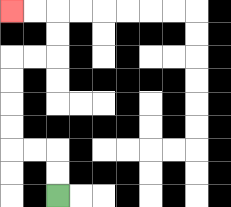{'start': '[2, 8]', 'end': '[0, 0]', 'path_directions': 'U,U,L,L,U,U,U,U,R,R,U,U,L,L', 'path_coordinates': '[[2, 8], [2, 7], [2, 6], [1, 6], [0, 6], [0, 5], [0, 4], [0, 3], [0, 2], [1, 2], [2, 2], [2, 1], [2, 0], [1, 0], [0, 0]]'}